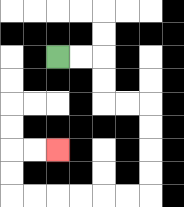{'start': '[2, 2]', 'end': '[2, 6]', 'path_directions': 'R,R,D,D,R,R,D,D,D,D,L,L,L,L,L,L,U,U,R,R', 'path_coordinates': '[[2, 2], [3, 2], [4, 2], [4, 3], [4, 4], [5, 4], [6, 4], [6, 5], [6, 6], [6, 7], [6, 8], [5, 8], [4, 8], [3, 8], [2, 8], [1, 8], [0, 8], [0, 7], [0, 6], [1, 6], [2, 6]]'}